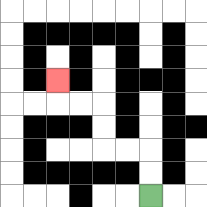{'start': '[6, 8]', 'end': '[2, 3]', 'path_directions': 'U,U,L,L,U,U,L,L,U', 'path_coordinates': '[[6, 8], [6, 7], [6, 6], [5, 6], [4, 6], [4, 5], [4, 4], [3, 4], [2, 4], [2, 3]]'}